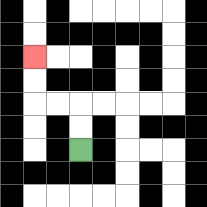{'start': '[3, 6]', 'end': '[1, 2]', 'path_directions': 'U,U,L,L,U,U', 'path_coordinates': '[[3, 6], [3, 5], [3, 4], [2, 4], [1, 4], [1, 3], [1, 2]]'}